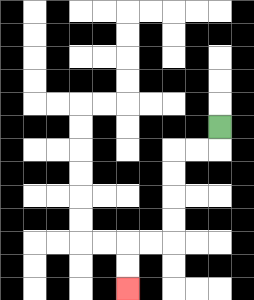{'start': '[9, 5]', 'end': '[5, 12]', 'path_directions': 'D,L,L,D,D,D,D,L,L,D,D', 'path_coordinates': '[[9, 5], [9, 6], [8, 6], [7, 6], [7, 7], [7, 8], [7, 9], [7, 10], [6, 10], [5, 10], [5, 11], [5, 12]]'}